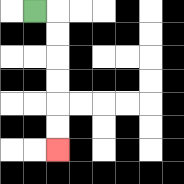{'start': '[1, 0]', 'end': '[2, 6]', 'path_directions': 'R,D,D,D,D,D,D', 'path_coordinates': '[[1, 0], [2, 0], [2, 1], [2, 2], [2, 3], [2, 4], [2, 5], [2, 6]]'}